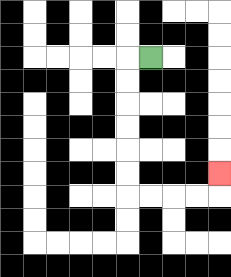{'start': '[6, 2]', 'end': '[9, 7]', 'path_directions': 'L,D,D,D,D,D,D,R,R,R,R,U', 'path_coordinates': '[[6, 2], [5, 2], [5, 3], [5, 4], [5, 5], [5, 6], [5, 7], [5, 8], [6, 8], [7, 8], [8, 8], [9, 8], [9, 7]]'}